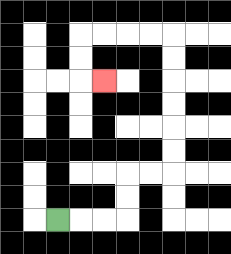{'start': '[2, 9]', 'end': '[4, 3]', 'path_directions': 'R,R,R,U,U,R,R,U,U,U,U,U,U,L,L,L,L,D,D,R', 'path_coordinates': '[[2, 9], [3, 9], [4, 9], [5, 9], [5, 8], [5, 7], [6, 7], [7, 7], [7, 6], [7, 5], [7, 4], [7, 3], [7, 2], [7, 1], [6, 1], [5, 1], [4, 1], [3, 1], [3, 2], [3, 3], [4, 3]]'}